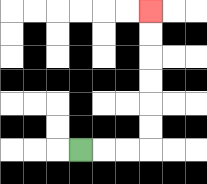{'start': '[3, 6]', 'end': '[6, 0]', 'path_directions': 'R,R,R,U,U,U,U,U,U', 'path_coordinates': '[[3, 6], [4, 6], [5, 6], [6, 6], [6, 5], [6, 4], [6, 3], [6, 2], [6, 1], [6, 0]]'}